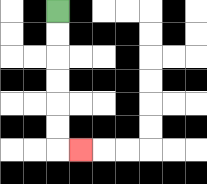{'start': '[2, 0]', 'end': '[3, 6]', 'path_directions': 'D,D,D,D,D,D,R', 'path_coordinates': '[[2, 0], [2, 1], [2, 2], [2, 3], [2, 4], [2, 5], [2, 6], [3, 6]]'}